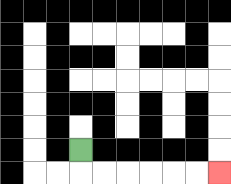{'start': '[3, 6]', 'end': '[9, 7]', 'path_directions': 'D,R,R,R,R,R,R', 'path_coordinates': '[[3, 6], [3, 7], [4, 7], [5, 7], [6, 7], [7, 7], [8, 7], [9, 7]]'}